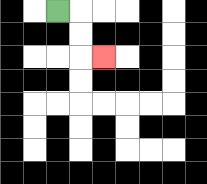{'start': '[2, 0]', 'end': '[4, 2]', 'path_directions': 'R,D,D,R', 'path_coordinates': '[[2, 0], [3, 0], [3, 1], [3, 2], [4, 2]]'}